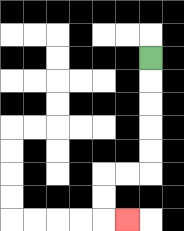{'start': '[6, 2]', 'end': '[5, 9]', 'path_directions': 'D,D,D,D,D,L,L,D,D,R', 'path_coordinates': '[[6, 2], [6, 3], [6, 4], [6, 5], [6, 6], [6, 7], [5, 7], [4, 7], [4, 8], [4, 9], [5, 9]]'}